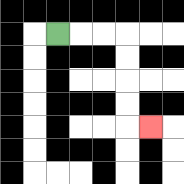{'start': '[2, 1]', 'end': '[6, 5]', 'path_directions': 'R,R,R,D,D,D,D,R', 'path_coordinates': '[[2, 1], [3, 1], [4, 1], [5, 1], [5, 2], [5, 3], [5, 4], [5, 5], [6, 5]]'}